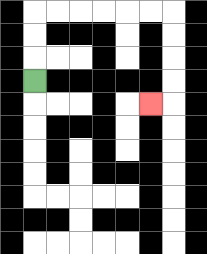{'start': '[1, 3]', 'end': '[6, 4]', 'path_directions': 'U,U,U,R,R,R,R,R,R,D,D,D,D,L', 'path_coordinates': '[[1, 3], [1, 2], [1, 1], [1, 0], [2, 0], [3, 0], [4, 0], [5, 0], [6, 0], [7, 0], [7, 1], [7, 2], [7, 3], [7, 4], [6, 4]]'}